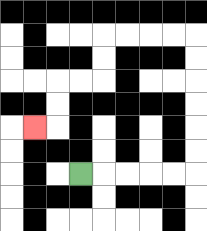{'start': '[3, 7]', 'end': '[1, 5]', 'path_directions': 'R,R,R,R,R,U,U,U,U,U,U,L,L,L,L,D,D,L,L,D,D,L', 'path_coordinates': '[[3, 7], [4, 7], [5, 7], [6, 7], [7, 7], [8, 7], [8, 6], [8, 5], [8, 4], [8, 3], [8, 2], [8, 1], [7, 1], [6, 1], [5, 1], [4, 1], [4, 2], [4, 3], [3, 3], [2, 3], [2, 4], [2, 5], [1, 5]]'}